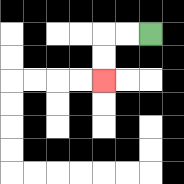{'start': '[6, 1]', 'end': '[4, 3]', 'path_directions': 'L,L,D,D', 'path_coordinates': '[[6, 1], [5, 1], [4, 1], [4, 2], [4, 3]]'}